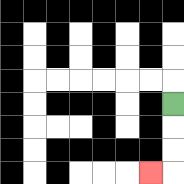{'start': '[7, 4]', 'end': '[6, 7]', 'path_directions': 'D,D,D,L', 'path_coordinates': '[[7, 4], [7, 5], [7, 6], [7, 7], [6, 7]]'}